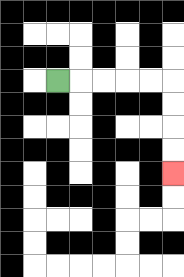{'start': '[2, 3]', 'end': '[7, 7]', 'path_directions': 'R,R,R,R,R,D,D,D,D', 'path_coordinates': '[[2, 3], [3, 3], [4, 3], [5, 3], [6, 3], [7, 3], [7, 4], [7, 5], [7, 6], [7, 7]]'}